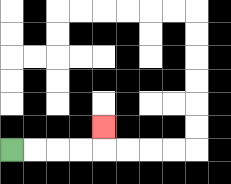{'start': '[0, 6]', 'end': '[4, 5]', 'path_directions': 'R,R,R,R,U', 'path_coordinates': '[[0, 6], [1, 6], [2, 6], [3, 6], [4, 6], [4, 5]]'}